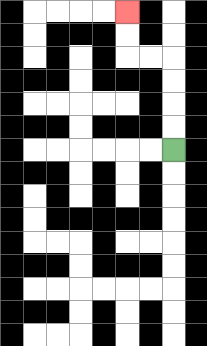{'start': '[7, 6]', 'end': '[5, 0]', 'path_directions': 'U,U,U,U,L,L,U,U', 'path_coordinates': '[[7, 6], [7, 5], [7, 4], [7, 3], [7, 2], [6, 2], [5, 2], [5, 1], [5, 0]]'}